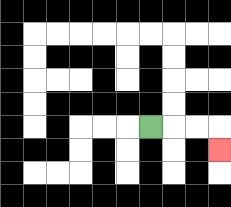{'start': '[6, 5]', 'end': '[9, 6]', 'path_directions': 'R,R,R,D', 'path_coordinates': '[[6, 5], [7, 5], [8, 5], [9, 5], [9, 6]]'}